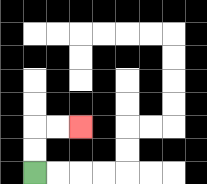{'start': '[1, 7]', 'end': '[3, 5]', 'path_directions': 'U,U,R,R', 'path_coordinates': '[[1, 7], [1, 6], [1, 5], [2, 5], [3, 5]]'}